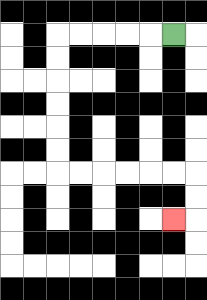{'start': '[7, 1]', 'end': '[7, 9]', 'path_directions': 'L,L,L,L,L,D,D,D,D,D,D,R,R,R,R,R,R,D,D,L', 'path_coordinates': '[[7, 1], [6, 1], [5, 1], [4, 1], [3, 1], [2, 1], [2, 2], [2, 3], [2, 4], [2, 5], [2, 6], [2, 7], [3, 7], [4, 7], [5, 7], [6, 7], [7, 7], [8, 7], [8, 8], [8, 9], [7, 9]]'}